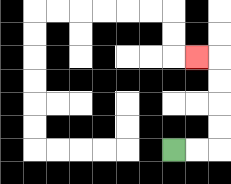{'start': '[7, 6]', 'end': '[8, 2]', 'path_directions': 'R,R,U,U,U,U,L', 'path_coordinates': '[[7, 6], [8, 6], [9, 6], [9, 5], [9, 4], [9, 3], [9, 2], [8, 2]]'}